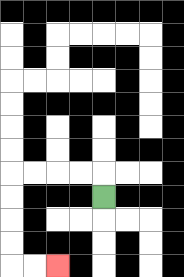{'start': '[4, 8]', 'end': '[2, 11]', 'path_directions': 'U,L,L,L,L,D,D,D,D,R,R', 'path_coordinates': '[[4, 8], [4, 7], [3, 7], [2, 7], [1, 7], [0, 7], [0, 8], [0, 9], [0, 10], [0, 11], [1, 11], [2, 11]]'}